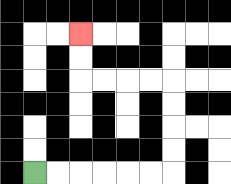{'start': '[1, 7]', 'end': '[3, 1]', 'path_directions': 'R,R,R,R,R,R,U,U,U,U,L,L,L,L,U,U', 'path_coordinates': '[[1, 7], [2, 7], [3, 7], [4, 7], [5, 7], [6, 7], [7, 7], [7, 6], [7, 5], [7, 4], [7, 3], [6, 3], [5, 3], [4, 3], [3, 3], [3, 2], [3, 1]]'}